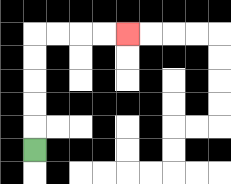{'start': '[1, 6]', 'end': '[5, 1]', 'path_directions': 'U,U,U,U,U,R,R,R,R', 'path_coordinates': '[[1, 6], [1, 5], [1, 4], [1, 3], [1, 2], [1, 1], [2, 1], [3, 1], [4, 1], [5, 1]]'}